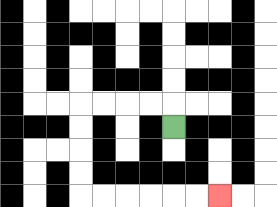{'start': '[7, 5]', 'end': '[9, 8]', 'path_directions': 'U,L,L,L,L,D,D,D,D,R,R,R,R,R,R', 'path_coordinates': '[[7, 5], [7, 4], [6, 4], [5, 4], [4, 4], [3, 4], [3, 5], [3, 6], [3, 7], [3, 8], [4, 8], [5, 8], [6, 8], [7, 8], [8, 8], [9, 8]]'}